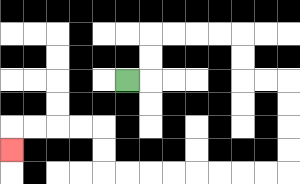{'start': '[5, 3]', 'end': '[0, 6]', 'path_directions': 'R,U,U,R,R,R,R,D,D,R,R,D,D,D,D,L,L,L,L,L,L,L,L,U,U,L,L,L,L,D', 'path_coordinates': '[[5, 3], [6, 3], [6, 2], [6, 1], [7, 1], [8, 1], [9, 1], [10, 1], [10, 2], [10, 3], [11, 3], [12, 3], [12, 4], [12, 5], [12, 6], [12, 7], [11, 7], [10, 7], [9, 7], [8, 7], [7, 7], [6, 7], [5, 7], [4, 7], [4, 6], [4, 5], [3, 5], [2, 5], [1, 5], [0, 5], [0, 6]]'}